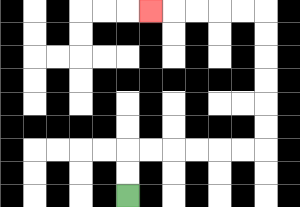{'start': '[5, 8]', 'end': '[6, 0]', 'path_directions': 'U,U,R,R,R,R,R,R,U,U,U,U,U,U,L,L,L,L,L', 'path_coordinates': '[[5, 8], [5, 7], [5, 6], [6, 6], [7, 6], [8, 6], [9, 6], [10, 6], [11, 6], [11, 5], [11, 4], [11, 3], [11, 2], [11, 1], [11, 0], [10, 0], [9, 0], [8, 0], [7, 0], [6, 0]]'}